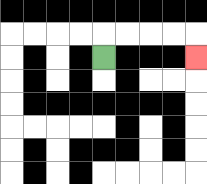{'start': '[4, 2]', 'end': '[8, 2]', 'path_directions': 'U,R,R,R,R,D', 'path_coordinates': '[[4, 2], [4, 1], [5, 1], [6, 1], [7, 1], [8, 1], [8, 2]]'}